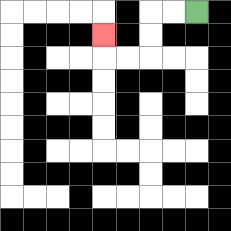{'start': '[8, 0]', 'end': '[4, 1]', 'path_directions': 'L,L,D,D,L,L,U', 'path_coordinates': '[[8, 0], [7, 0], [6, 0], [6, 1], [6, 2], [5, 2], [4, 2], [4, 1]]'}